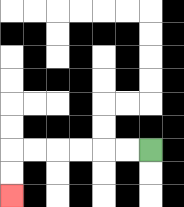{'start': '[6, 6]', 'end': '[0, 8]', 'path_directions': 'L,L,L,L,L,L,D,D', 'path_coordinates': '[[6, 6], [5, 6], [4, 6], [3, 6], [2, 6], [1, 6], [0, 6], [0, 7], [0, 8]]'}